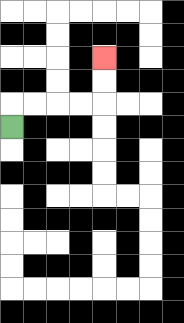{'start': '[0, 5]', 'end': '[4, 2]', 'path_directions': 'U,R,R,R,R,U,U', 'path_coordinates': '[[0, 5], [0, 4], [1, 4], [2, 4], [3, 4], [4, 4], [4, 3], [4, 2]]'}